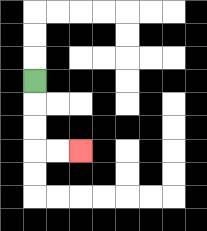{'start': '[1, 3]', 'end': '[3, 6]', 'path_directions': 'D,D,D,R,R', 'path_coordinates': '[[1, 3], [1, 4], [1, 5], [1, 6], [2, 6], [3, 6]]'}